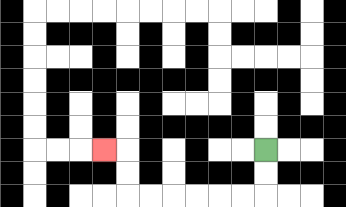{'start': '[11, 6]', 'end': '[4, 6]', 'path_directions': 'D,D,L,L,L,L,L,L,U,U,L', 'path_coordinates': '[[11, 6], [11, 7], [11, 8], [10, 8], [9, 8], [8, 8], [7, 8], [6, 8], [5, 8], [5, 7], [5, 6], [4, 6]]'}